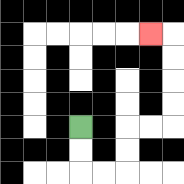{'start': '[3, 5]', 'end': '[6, 1]', 'path_directions': 'D,D,R,R,U,U,R,R,U,U,U,U,L', 'path_coordinates': '[[3, 5], [3, 6], [3, 7], [4, 7], [5, 7], [5, 6], [5, 5], [6, 5], [7, 5], [7, 4], [7, 3], [7, 2], [7, 1], [6, 1]]'}